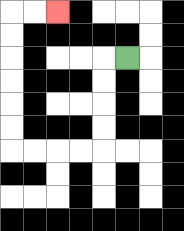{'start': '[5, 2]', 'end': '[2, 0]', 'path_directions': 'L,D,D,D,D,L,L,L,L,U,U,U,U,U,U,R,R', 'path_coordinates': '[[5, 2], [4, 2], [4, 3], [4, 4], [4, 5], [4, 6], [3, 6], [2, 6], [1, 6], [0, 6], [0, 5], [0, 4], [0, 3], [0, 2], [0, 1], [0, 0], [1, 0], [2, 0]]'}